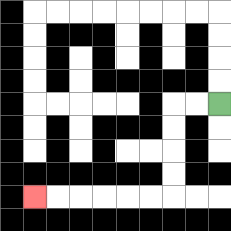{'start': '[9, 4]', 'end': '[1, 8]', 'path_directions': 'L,L,D,D,D,D,L,L,L,L,L,L', 'path_coordinates': '[[9, 4], [8, 4], [7, 4], [7, 5], [7, 6], [7, 7], [7, 8], [6, 8], [5, 8], [4, 8], [3, 8], [2, 8], [1, 8]]'}